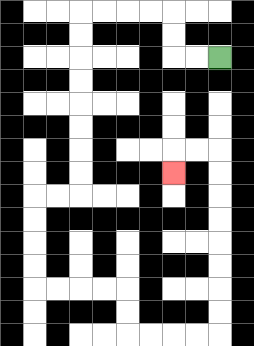{'start': '[9, 2]', 'end': '[7, 7]', 'path_directions': 'L,L,U,U,L,L,L,L,D,D,D,D,D,D,D,D,L,L,D,D,D,D,R,R,R,R,D,D,R,R,R,R,U,U,U,U,U,U,U,U,L,L,D', 'path_coordinates': '[[9, 2], [8, 2], [7, 2], [7, 1], [7, 0], [6, 0], [5, 0], [4, 0], [3, 0], [3, 1], [3, 2], [3, 3], [3, 4], [3, 5], [3, 6], [3, 7], [3, 8], [2, 8], [1, 8], [1, 9], [1, 10], [1, 11], [1, 12], [2, 12], [3, 12], [4, 12], [5, 12], [5, 13], [5, 14], [6, 14], [7, 14], [8, 14], [9, 14], [9, 13], [9, 12], [9, 11], [9, 10], [9, 9], [9, 8], [9, 7], [9, 6], [8, 6], [7, 6], [7, 7]]'}